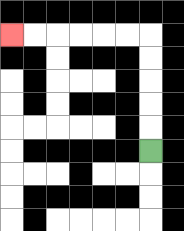{'start': '[6, 6]', 'end': '[0, 1]', 'path_directions': 'U,U,U,U,U,L,L,L,L,L,L', 'path_coordinates': '[[6, 6], [6, 5], [6, 4], [6, 3], [6, 2], [6, 1], [5, 1], [4, 1], [3, 1], [2, 1], [1, 1], [0, 1]]'}